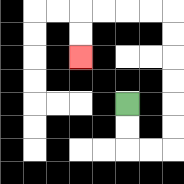{'start': '[5, 4]', 'end': '[3, 2]', 'path_directions': 'D,D,R,R,U,U,U,U,U,U,L,L,L,L,D,D', 'path_coordinates': '[[5, 4], [5, 5], [5, 6], [6, 6], [7, 6], [7, 5], [7, 4], [7, 3], [7, 2], [7, 1], [7, 0], [6, 0], [5, 0], [4, 0], [3, 0], [3, 1], [3, 2]]'}